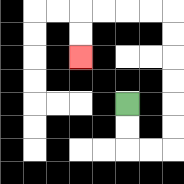{'start': '[5, 4]', 'end': '[3, 2]', 'path_directions': 'D,D,R,R,U,U,U,U,U,U,L,L,L,L,D,D', 'path_coordinates': '[[5, 4], [5, 5], [5, 6], [6, 6], [7, 6], [7, 5], [7, 4], [7, 3], [7, 2], [7, 1], [7, 0], [6, 0], [5, 0], [4, 0], [3, 0], [3, 1], [3, 2]]'}